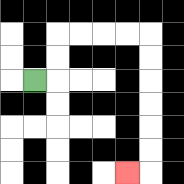{'start': '[1, 3]', 'end': '[5, 7]', 'path_directions': 'R,U,U,R,R,R,R,D,D,D,D,D,D,L', 'path_coordinates': '[[1, 3], [2, 3], [2, 2], [2, 1], [3, 1], [4, 1], [5, 1], [6, 1], [6, 2], [6, 3], [6, 4], [6, 5], [6, 6], [6, 7], [5, 7]]'}